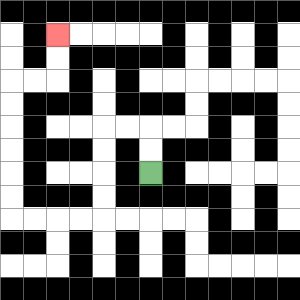{'start': '[6, 7]', 'end': '[2, 1]', 'path_directions': 'U,U,L,L,D,D,D,D,L,L,L,L,U,U,U,U,U,U,R,R,U,U', 'path_coordinates': '[[6, 7], [6, 6], [6, 5], [5, 5], [4, 5], [4, 6], [4, 7], [4, 8], [4, 9], [3, 9], [2, 9], [1, 9], [0, 9], [0, 8], [0, 7], [0, 6], [0, 5], [0, 4], [0, 3], [1, 3], [2, 3], [2, 2], [2, 1]]'}